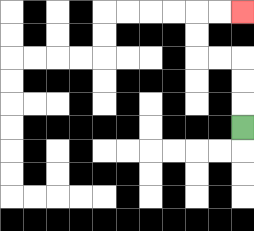{'start': '[10, 5]', 'end': '[10, 0]', 'path_directions': 'U,U,U,L,L,U,U,R,R', 'path_coordinates': '[[10, 5], [10, 4], [10, 3], [10, 2], [9, 2], [8, 2], [8, 1], [8, 0], [9, 0], [10, 0]]'}